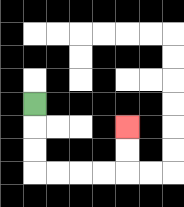{'start': '[1, 4]', 'end': '[5, 5]', 'path_directions': 'D,D,D,R,R,R,R,U,U', 'path_coordinates': '[[1, 4], [1, 5], [1, 6], [1, 7], [2, 7], [3, 7], [4, 7], [5, 7], [5, 6], [5, 5]]'}